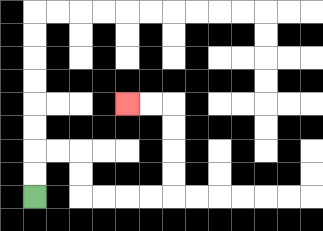{'start': '[1, 8]', 'end': '[5, 4]', 'path_directions': 'U,U,R,R,D,D,R,R,R,R,U,U,U,U,L,L', 'path_coordinates': '[[1, 8], [1, 7], [1, 6], [2, 6], [3, 6], [3, 7], [3, 8], [4, 8], [5, 8], [6, 8], [7, 8], [7, 7], [7, 6], [7, 5], [7, 4], [6, 4], [5, 4]]'}